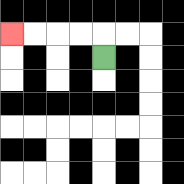{'start': '[4, 2]', 'end': '[0, 1]', 'path_directions': 'U,L,L,L,L', 'path_coordinates': '[[4, 2], [4, 1], [3, 1], [2, 1], [1, 1], [0, 1]]'}